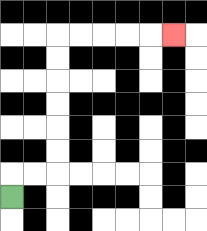{'start': '[0, 8]', 'end': '[7, 1]', 'path_directions': 'U,R,R,U,U,U,U,U,U,R,R,R,R,R', 'path_coordinates': '[[0, 8], [0, 7], [1, 7], [2, 7], [2, 6], [2, 5], [2, 4], [2, 3], [2, 2], [2, 1], [3, 1], [4, 1], [5, 1], [6, 1], [7, 1]]'}